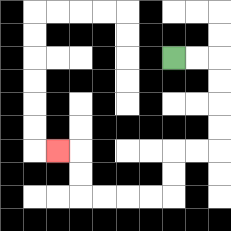{'start': '[7, 2]', 'end': '[2, 6]', 'path_directions': 'R,R,D,D,D,D,L,L,D,D,L,L,L,L,U,U,L', 'path_coordinates': '[[7, 2], [8, 2], [9, 2], [9, 3], [9, 4], [9, 5], [9, 6], [8, 6], [7, 6], [7, 7], [7, 8], [6, 8], [5, 8], [4, 8], [3, 8], [3, 7], [3, 6], [2, 6]]'}